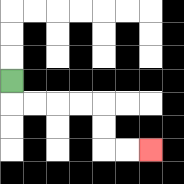{'start': '[0, 3]', 'end': '[6, 6]', 'path_directions': 'D,R,R,R,R,D,D,R,R', 'path_coordinates': '[[0, 3], [0, 4], [1, 4], [2, 4], [3, 4], [4, 4], [4, 5], [4, 6], [5, 6], [6, 6]]'}